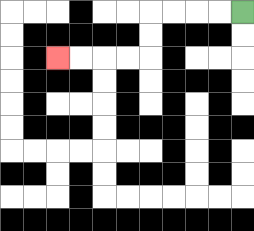{'start': '[10, 0]', 'end': '[2, 2]', 'path_directions': 'L,L,L,L,D,D,L,L,L,L', 'path_coordinates': '[[10, 0], [9, 0], [8, 0], [7, 0], [6, 0], [6, 1], [6, 2], [5, 2], [4, 2], [3, 2], [2, 2]]'}